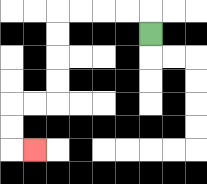{'start': '[6, 1]', 'end': '[1, 6]', 'path_directions': 'U,L,L,L,L,D,D,D,D,L,L,D,D,R', 'path_coordinates': '[[6, 1], [6, 0], [5, 0], [4, 0], [3, 0], [2, 0], [2, 1], [2, 2], [2, 3], [2, 4], [1, 4], [0, 4], [0, 5], [0, 6], [1, 6]]'}